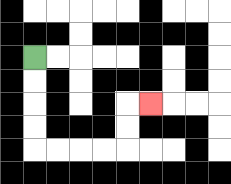{'start': '[1, 2]', 'end': '[6, 4]', 'path_directions': 'D,D,D,D,R,R,R,R,U,U,R', 'path_coordinates': '[[1, 2], [1, 3], [1, 4], [1, 5], [1, 6], [2, 6], [3, 6], [4, 6], [5, 6], [5, 5], [5, 4], [6, 4]]'}